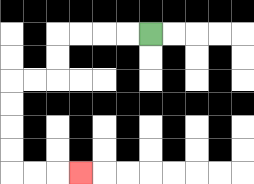{'start': '[6, 1]', 'end': '[3, 7]', 'path_directions': 'L,L,L,L,D,D,L,L,D,D,D,D,R,R,R', 'path_coordinates': '[[6, 1], [5, 1], [4, 1], [3, 1], [2, 1], [2, 2], [2, 3], [1, 3], [0, 3], [0, 4], [0, 5], [0, 6], [0, 7], [1, 7], [2, 7], [3, 7]]'}